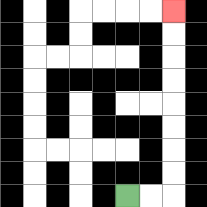{'start': '[5, 8]', 'end': '[7, 0]', 'path_directions': 'R,R,U,U,U,U,U,U,U,U', 'path_coordinates': '[[5, 8], [6, 8], [7, 8], [7, 7], [7, 6], [7, 5], [7, 4], [7, 3], [7, 2], [7, 1], [7, 0]]'}